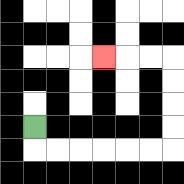{'start': '[1, 5]', 'end': '[4, 2]', 'path_directions': 'D,R,R,R,R,R,R,U,U,U,U,L,L,L', 'path_coordinates': '[[1, 5], [1, 6], [2, 6], [3, 6], [4, 6], [5, 6], [6, 6], [7, 6], [7, 5], [7, 4], [7, 3], [7, 2], [6, 2], [5, 2], [4, 2]]'}